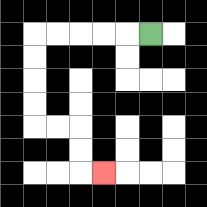{'start': '[6, 1]', 'end': '[4, 7]', 'path_directions': 'L,L,L,L,L,D,D,D,D,R,R,D,D,R', 'path_coordinates': '[[6, 1], [5, 1], [4, 1], [3, 1], [2, 1], [1, 1], [1, 2], [1, 3], [1, 4], [1, 5], [2, 5], [3, 5], [3, 6], [3, 7], [4, 7]]'}